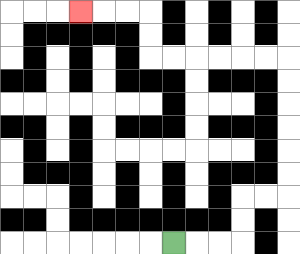{'start': '[7, 10]', 'end': '[3, 0]', 'path_directions': 'R,R,R,U,U,R,R,U,U,U,U,U,U,L,L,L,L,L,L,U,U,L,L,L', 'path_coordinates': '[[7, 10], [8, 10], [9, 10], [10, 10], [10, 9], [10, 8], [11, 8], [12, 8], [12, 7], [12, 6], [12, 5], [12, 4], [12, 3], [12, 2], [11, 2], [10, 2], [9, 2], [8, 2], [7, 2], [6, 2], [6, 1], [6, 0], [5, 0], [4, 0], [3, 0]]'}